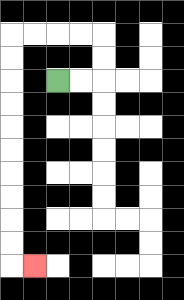{'start': '[2, 3]', 'end': '[1, 11]', 'path_directions': 'R,R,U,U,L,L,L,L,D,D,D,D,D,D,D,D,D,D,R', 'path_coordinates': '[[2, 3], [3, 3], [4, 3], [4, 2], [4, 1], [3, 1], [2, 1], [1, 1], [0, 1], [0, 2], [0, 3], [0, 4], [0, 5], [0, 6], [0, 7], [0, 8], [0, 9], [0, 10], [0, 11], [1, 11]]'}